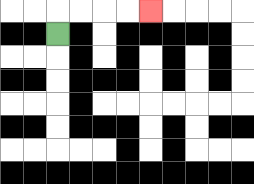{'start': '[2, 1]', 'end': '[6, 0]', 'path_directions': 'U,R,R,R,R', 'path_coordinates': '[[2, 1], [2, 0], [3, 0], [4, 0], [5, 0], [6, 0]]'}